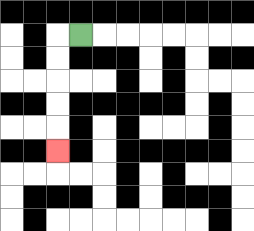{'start': '[3, 1]', 'end': '[2, 6]', 'path_directions': 'L,D,D,D,D,D', 'path_coordinates': '[[3, 1], [2, 1], [2, 2], [2, 3], [2, 4], [2, 5], [2, 6]]'}